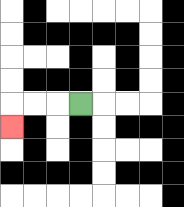{'start': '[3, 4]', 'end': '[0, 5]', 'path_directions': 'L,L,L,D', 'path_coordinates': '[[3, 4], [2, 4], [1, 4], [0, 4], [0, 5]]'}